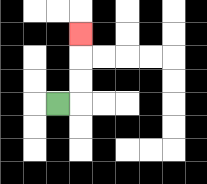{'start': '[2, 4]', 'end': '[3, 1]', 'path_directions': 'R,U,U,U', 'path_coordinates': '[[2, 4], [3, 4], [3, 3], [3, 2], [3, 1]]'}